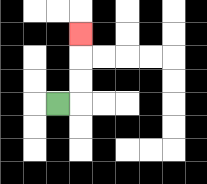{'start': '[2, 4]', 'end': '[3, 1]', 'path_directions': 'R,U,U,U', 'path_coordinates': '[[2, 4], [3, 4], [3, 3], [3, 2], [3, 1]]'}